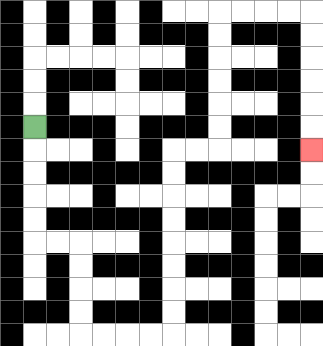{'start': '[1, 5]', 'end': '[13, 6]', 'path_directions': 'D,D,D,D,D,R,R,D,D,D,D,R,R,R,R,U,U,U,U,U,U,U,U,R,R,U,U,U,U,U,U,R,R,R,R,D,D,D,D,D,D', 'path_coordinates': '[[1, 5], [1, 6], [1, 7], [1, 8], [1, 9], [1, 10], [2, 10], [3, 10], [3, 11], [3, 12], [3, 13], [3, 14], [4, 14], [5, 14], [6, 14], [7, 14], [7, 13], [7, 12], [7, 11], [7, 10], [7, 9], [7, 8], [7, 7], [7, 6], [8, 6], [9, 6], [9, 5], [9, 4], [9, 3], [9, 2], [9, 1], [9, 0], [10, 0], [11, 0], [12, 0], [13, 0], [13, 1], [13, 2], [13, 3], [13, 4], [13, 5], [13, 6]]'}